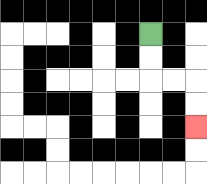{'start': '[6, 1]', 'end': '[8, 5]', 'path_directions': 'D,D,R,R,D,D', 'path_coordinates': '[[6, 1], [6, 2], [6, 3], [7, 3], [8, 3], [8, 4], [8, 5]]'}